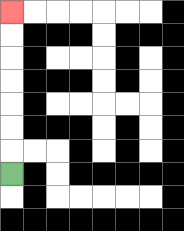{'start': '[0, 7]', 'end': '[0, 0]', 'path_directions': 'U,U,U,U,U,U,U', 'path_coordinates': '[[0, 7], [0, 6], [0, 5], [0, 4], [0, 3], [0, 2], [0, 1], [0, 0]]'}